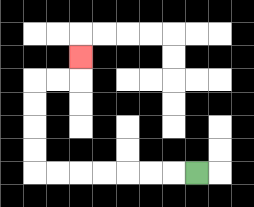{'start': '[8, 7]', 'end': '[3, 2]', 'path_directions': 'L,L,L,L,L,L,L,U,U,U,U,R,R,U', 'path_coordinates': '[[8, 7], [7, 7], [6, 7], [5, 7], [4, 7], [3, 7], [2, 7], [1, 7], [1, 6], [1, 5], [1, 4], [1, 3], [2, 3], [3, 3], [3, 2]]'}